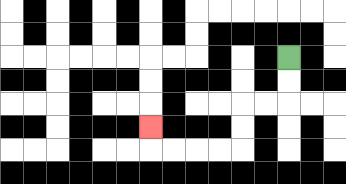{'start': '[12, 2]', 'end': '[6, 5]', 'path_directions': 'D,D,L,L,D,D,L,L,L,L,U', 'path_coordinates': '[[12, 2], [12, 3], [12, 4], [11, 4], [10, 4], [10, 5], [10, 6], [9, 6], [8, 6], [7, 6], [6, 6], [6, 5]]'}